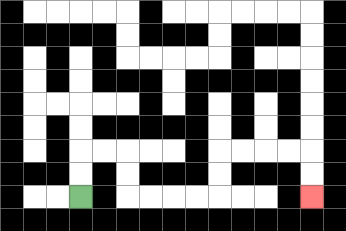{'start': '[3, 8]', 'end': '[13, 8]', 'path_directions': 'U,U,R,R,D,D,R,R,R,R,U,U,R,R,R,R,D,D', 'path_coordinates': '[[3, 8], [3, 7], [3, 6], [4, 6], [5, 6], [5, 7], [5, 8], [6, 8], [7, 8], [8, 8], [9, 8], [9, 7], [9, 6], [10, 6], [11, 6], [12, 6], [13, 6], [13, 7], [13, 8]]'}